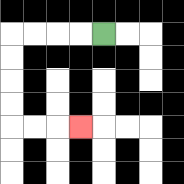{'start': '[4, 1]', 'end': '[3, 5]', 'path_directions': 'L,L,L,L,D,D,D,D,R,R,R', 'path_coordinates': '[[4, 1], [3, 1], [2, 1], [1, 1], [0, 1], [0, 2], [0, 3], [0, 4], [0, 5], [1, 5], [2, 5], [3, 5]]'}